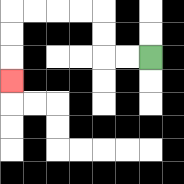{'start': '[6, 2]', 'end': '[0, 3]', 'path_directions': 'L,L,U,U,L,L,L,L,D,D,D', 'path_coordinates': '[[6, 2], [5, 2], [4, 2], [4, 1], [4, 0], [3, 0], [2, 0], [1, 0], [0, 0], [0, 1], [0, 2], [0, 3]]'}